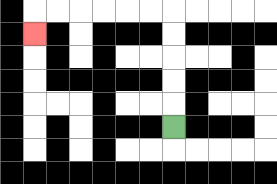{'start': '[7, 5]', 'end': '[1, 1]', 'path_directions': 'U,U,U,U,U,L,L,L,L,L,L,D', 'path_coordinates': '[[7, 5], [7, 4], [7, 3], [7, 2], [7, 1], [7, 0], [6, 0], [5, 0], [4, 0], [3, 0], [2, 0], [1, 0], [1, 1]]'}